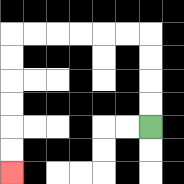{'start': '[6, 5]', 'end': '[0, 7]', 'path_directions': 'U,U,U,U,L,L,L,L,L,L,D,D,D,D,D,D', 'path_coordinates': '[[6, 5], [6, 4], [6, 3], [6, 2], [6, 1], [5, 1], [4, 1], [3, 1], [2, 1], [1, 1], [0, 1], [0, 2], [0, 3], [0, 4], [0, 5], [0, 6], [0, 7]]'}